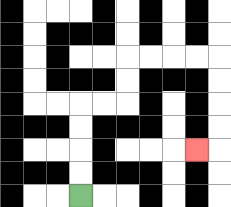{'start': '[3, 8]', 'end': '[8, 6]', 'path_directions': 'U,U,U,U,R,R,U,U,R,R,R,R,D,D,D,D,L', 'path_coordinates': '[[3, 8], [3, 7], [3, 6], [3, 5], [3, 4], [4, 4], [5, 4], [5, 3], [5, 2], [6, 2], [7, 2], [8, 2], [9, 2], [9, 3], [9, 4], [9, 5], [9, 6], [8, 6]]'}